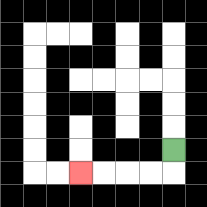{'start': '[7, 6]', 'end': '[3, 7]', 'path_directions': 'D,L,L,L,L', 'path_coordinates': '[[7, 6], [7, 7], [6, 7], [5, 7], [4, 7], [3, 7]]'}